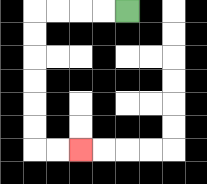{'start': '[5, 0]', 'end': '[3, 6]', 'path_directions': 'L,L,L,L,D,D,D,D,D,D,R,R', 'path_coordinates': '[[5, 0], [4, 0], [3, 0], [2, 0], [1, 0], [1, 1], [1, 2], [1, 3], [1, 4], [1, 5], [1, 6], [2, 6], [3, 6]]'}